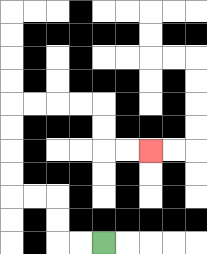{'start': '[4, 10]', 'end': '[6, 6]', 'path_directions': 'L,L,U,U,L,L,U,U,U,U,R,R,R,R,D,D,R,R', 'path_coordinates': '[[4, 10], [3, 10], [2, 10], [2, 9], [2, 8], [1, 8], [0, 8], [0, 7], [0, 6], [0, 5], [0, 4], [1, 4], [2, 4], [3, 4], [4, 4], [4, 5], [4, 6], [5, 6], [6, 6]]'}